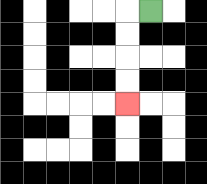{'start': '[6, 0]', 'end': '[5, 4]', 'path_directions': 'L,D,D,D,D', 'path_coordinates': '[[6, 0], [5, 0], [5, 1], [5, 2], [5, 3], [5, 4]]'}